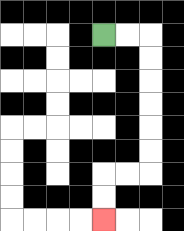{'start': '[4, 1]', 'end': '[4, 9]', 'path_directions': 'R,R,D,D,D,D,D,D,L,L,D,D', 'path_coordinates': '[[4, 1], [5, 1], [6, 1], [6, 2], [6, 3], [6, 4], [6, 5], [6, 6], [6, 7], [5, 7], [4, 7], [4, 8], [4, 9]]'}